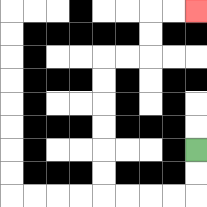{'start': '[8, 6]', 'end': '[8, 0]', 'path_directions': 'D,D,L,L,L,L,U,U,U,U,U,U,R,R,U,U,R,R', 'path_coordinates': '[[8, 6], [8, 7], [8, 8], [7, 8], [6, 8], [5, 8], [4, 8], [4, 7], [4, 6], [4, 5], [4, 4], [4, 3], [4, 2], [5, 2], [6, 2], [6, 1], [6, 0], [7, 0], [8, 0]]'}